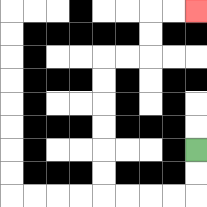{'start': '[8, 6]', 'end': '[8, 0]', 'path_directions': 'D,D,L,L,L,L,U,U,U,U,U,U,R,R,U,U,R,R', 'path_coordinates': '[[8, 6], [8, 7], [8, 8], [7, 8], [6, 8], [5, 8], [4, 8], [4, 7], [4, 6], [4, 5], [4, 4], [4, 3], [4, 2], [5, 2], [6, 2], [6, 1], [6, 0], [7, 0], [8, 0]]'}